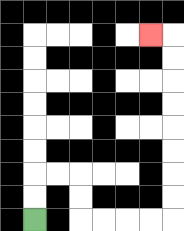{'start': '[1, 9]', 'end': '[6, 1]', 'path_directions': 'U,U,R,R,D,D,R,R,R,R,U,U,U,U,U,U,U,U,L', 'path_coordinates': '[[1, 9], [1, 8], [1, 7], [2, 7], [3, 7], [3, 8], [3, 9], [4, 9], [5, 9], [6, 9], [7, 9], [7, 8], [7, 7], [7, 6], [7, 5], [7, 4], [7, 3], [7, 2], [7, 1], [6, 1]]'}